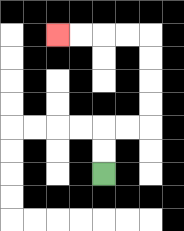{'start': '[4, 7]', 'end': '[2, 1]', 'path_directions': 'U,U,R,R,U,U,U,U,L,L,L,L', 'path_coordinates': '[[4, 7], [4, 6], [4, 5], [5, 5], [6, 5], [6, 4], [6, 3], [6, 2], [6, 1], [5, 1], [4, 1], [3, 1], [2, 1]]'}